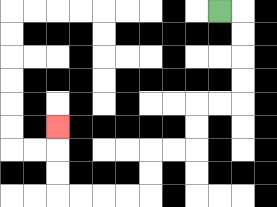{'start': '[9, 0]', 'end': '[2, 5]', 'path_directions': 'R,D,D,D,D,L,L,D,D,L,L,D,D,L,L,L,L,U,U,U', 'path_coordinates': '[[9, 0], [10, 0], [10, 1], [10, 2], [10, 3], [10, 4], [9, 4], [8, 4], [8, 5], [8, 6], [7, 6], [6, 6], [6, 7], [6, 8], [5, 8], [4, 8], [3, 8], [2, 8], [2, 7], [2, 6], [2, 5]]'}